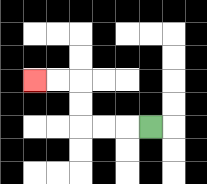{'start': '[6, 5]', 'end': '[1, 3]', 'path_directions': 'L,L,L,U,U,L,L', 'path_coordinates': '[[6, 5], [5, 5], [4, 5], [3, 5], [3, 4], [3, 3], [2, 3], [1, 3]]'}